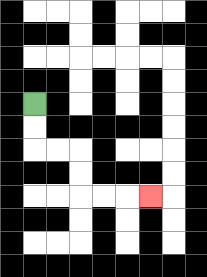{'start': '[1, 4]', 'end': '[6, 8]', 'path_directions': 'D,D,R,R,D,D,R,R,R', 'path_coordinates': '[[1, 4], [1, 5], [1, 6], [2, 6], [3, 6], [3, 7], [3, 8], [4, 8], [5, 8], [6, 8]]'}